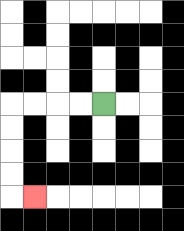{'start': '[4, 4]', 'end': '[1, 8]', 'path_directions': 'L,L,L,L,D,D,D,D,R', 'path_coordinates': '[[4, 4], [3, 4], [2, 4], [1, 4], [0, 4], [0, 5], [0, 6], [0, 7], [0, 8], [1, 8]]'}